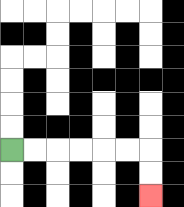{'start': '[0, 6]', 'end': '[6, 8]', 'path_directions': 'R,R,R,R,R,R,D,D', 'path_coordinates': '[[0, 6], [1, 6], [2, 6], [3, 6], [4, 6], [5, 6], [6, 6], [6, 7], [6, 8]]'}